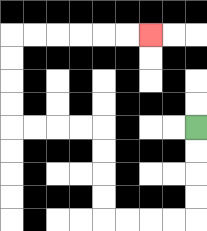{'start': '[8, 5]', 'end': '[6, 1]', 'path_directions': 'D,D,D,D,L,L,L,L,U,U,U,U,L,L,L,L,U,U,U,U,R,R,R,R,R,R', 'path_coordinates': '[[8, 5], [8, 6], [8, 7], [8, 8], [8, 9], [7, 9], [6, 9], [5, 9], [4, 9], [4, 8], [4, 7], [4, 6], [4, 5], [3, 5], [2, 5], [1, 5], [0, 5], [0, 4], [0, 3], [0, 2], [0, 1], [1, 1], [2, 1], [3, 1], [4, 1], [5, 1], [6, 1]]'}